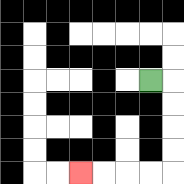{'start': '[6, 3]', 'end': '[3, 7]', 'path_directions': 'R,D,D,D,D,L,L,L,L', 'path_coordinates': '[[6, 3], [7, 3], [7, 4], [7, 5], [7, 6], [7, 7], [6, 7], [5, 7], [4, 7], [3, 7]]'}